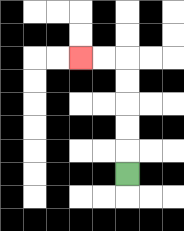{'start': '[5, 7]', 'end': '[3, 2]', 'path_directions': 'U,U,U,U,U,L,L', 'path_coordinates': '[[5, 7], [5, 6], [5, 5], [5, 4], [5, 3], [5, 2], [4, 2], [3, 2]]'}